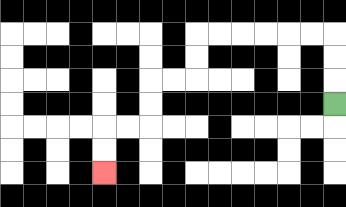{'start': '[14, 4]', 'end': '[4, 7]', 'path_directions': 'U,U,U,L,L,L,L,L,L,D,D,L,L,D,D,L,L,D,D', 'path_coordinates': '[[14, 4], [14, 3], [14, 2], [14, 1], [13, 1], [12, 1], [11, 1], [10, 1], [9, 1], [8, 1], [8, 2], [8, 3], [7, 3], [6, 3], [6, 4], [6, 5], [5, 5], [4, 5], [4, 6], [4, 7]]'}